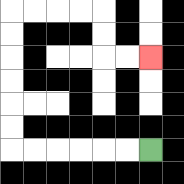{'start': '[6, 6]', 'end': '[6, 2]', 'path_directions': 'L,L,L,L,L,L,U,U,U,U,U,U,R,R,R,R,D,D,R,R', 'path_coordinates': '[[6, 6], [5, 6], [4, 6], [3, 6], [2, 6], [1, 6], [0, 6], [0, 5], [0, 4], [0, 3], [0, 2], [0, 1], [0, 0], [1, 0], [2, 0], [3, 0], [4, 0], [4, 1], [4, 2], [5, 2], [6, 2]]'}